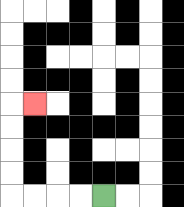{'start': '[4, 8]', 'end': '[1, 4]', 'path_directions': 'L,L,L,L,U,U,U,U,R', 'path_coordinates': '[[4, 8], [3, 8], [2, 8], [1, 8], [0, 8], [0, 7], [0, 6], [0, 5], [0, 4], [1, 4]]'}